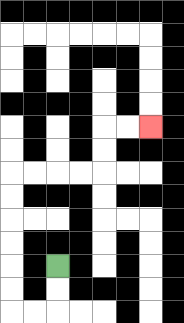{'start': '[2, 11]', 'end': '[6, 5]', 'path_directions': 'D,D,L,L,U,U,U,U,U,U,R,R,R,R,U,U,R,R', 'path_coordinates': '[[2, 11], [2, 12], [2, 13], [1, 13], [0, 13], [0, 12], [0, 11], [0, 10], [0, 9], [0, 8], [0, 7], [1, 7], [2, 7], [3, 7], [4, 7], [4, 6], [4, 5], [5, 5], [6, 5]]'}